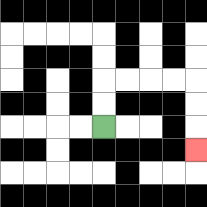{'start': '[4, 5]', 'end': '[8, 6]', 'path_directions': 'U,U,R,R,R,R,D,D,D', 'path_coordinates': '[[4, 5], [4, 4], [4, 3], [5, 3], [6, 3], [7, 3], [8, 3], [8, 4], [8, 5], [8, 6]]'}